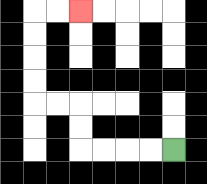{'start': '[7, 6]', 'end': '[3, 0]', 'path_directions': 'L,L,L,L,U,U,L,L,U,U,U,U,R,R', 'path_coordinates': '[[7, 6], [6, 6], [5, 6], [4, 6], [3, 6], [3, 5], [3, 4], [2, 4], [1, 4], [1, 3], [1, 2], [1, 1], [1, 0], [2, 0], [3, 0]]'}